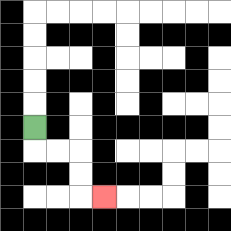{'start': '[1, 5]', 'end': '[4, 8]', 'path_directions': 'D,R,R,D,D,R', 'path_coordinates': '[[1, 5], [1, 6], [2, 6], [3, 6], [3, 7], [3, 8], [4, 8]]'}